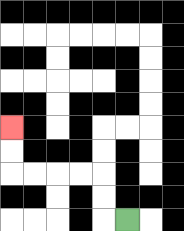{'start': '[5, 9]', 'end': '[0, 5]', 'path_directions': 'L,U,U,L,L,L,L,U,U', 'path_coordinates': '[[5, 9], [4, 9], [4, 8], [4, 7], [3, 7], [2, 7], [1, 7], [0, 7], [0, 6], [0, 5]]'}